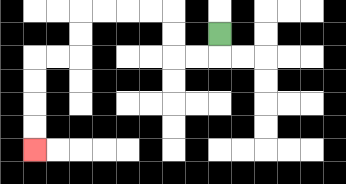{'start': '[9, 1]', 'end': '[1, 6]', 'path_directions': 'D,L,L,U,U,L,L,L,L,D,D,L,L,D,D,D,D', 'path_coordinates': '[[9, 1], [9, 2], [8, 2], [7, 2], [7, 1], [7, 0], [6, 0], [5, 0], [4, 0], [3, 0], [3, 1], [3, 2], [2, 2], [1, 2], [1, 3], [1, 4], [1, 5], [1, 6]]'}